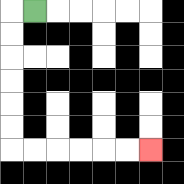{'start': '[1, 0]', 'end': '[6, 6]', 'path_directions': 'L,D,D,D,D,D,D,R,R,R,R,R,R', 'path_coordinates': '[[1, 0], [0, 0], [0, 1], [0, 2], [0, 3], [0, 4], [0, 5], [0, 6], [1, 6], [2, 6], [3, 6], [4, 6], [5, 6], [6, 6]]'}